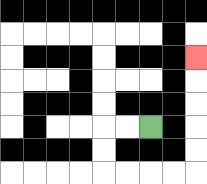{'start': '[6, 5]', 'end': '[8, 2]', 'path_directions': 'L,L,D,D,R,R,R,R,U,U,U,U,U', 'path_coordinates': '[[6, 5], [5, 5], [4, 5], [4, 6], [4, 7], [5, 7], [6, 7], [7, 7], [8, 7], [8, 6], [8, 5], [8, 4], [8, 3], [8, 2]]'}